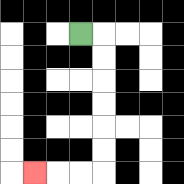{'start': '[3, 1]', 'end': '[1, 7]', 'path_directions': 'R,D,D,D,D,D,D,L,L,L', 'path_coordinates': '[[3, 1], [4, 1], [4, 2], [4, 3], [4, 4], [4, 5], [4, 6], [4, 7], [3, 7], [2, 7], [1, 7]]'}